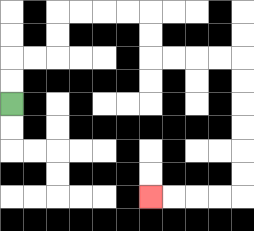{'start': '[0, 4]', 'end': '[6, 8]', 'path_directions': 'U,U,R,R,U,U,R,R,R,R,D,D,R,R,R,R,D,D,D,D,D,D,L,L,L,L', 'path_coordinates': '[[0, 4], [0, 3], [0, 2], [1, 2], [2, 2], [2, 1], [2, 0], [3, 0], [4, 0], [5, 0], [6, 0], [6, 1], [6, 2], [7, 2], [8, 2], [9, 2], [10, 2], [10, 3], [10, 4], [10, 5], [10, 6], [10, 7], [10, 8], [9, 8], [8, 8], [7, 8], [6, 8]]'}